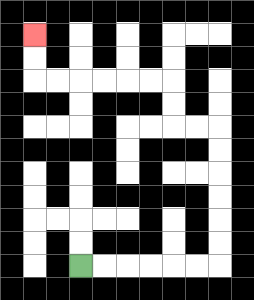{'start': '[3, 11]', 'end': '[1, 1]', 'path_directions': 'R,R,R,R,R,R,U,U,U,U,U,U,L,L,U,U,L,L,L,L,L,L,U,U', 'path_coordinates': '[[3, 11], [4, 11], [5, 11], [6, 11], [7, 11], [8, 11], [9, 11], [9, 10], [9, 9], [9, 8], [9, 7], [9, 6], [9, 5], [8, 5], [7, 5], [7, 4], [7, 3], [6, 3], [5, 3], [4, 3], [3, 3], [2, 3], [1, 3], [1, 2], [1, 1]]'}